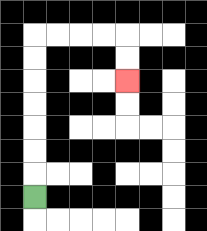{'start': '[1, 8]', 'end': '[5, 3]', 'path_directions': 'U,U,U,U,U,U,U,R,R,R,R,D,D', 'path_coordinates': '[[1, 8], [1, 7], [1, 6], [1, 5], [1, 4], [1, 3], [1, 2], [1, 1], [2, 1], [3, 1], [4, 1], [5, 1], [5, 2], [5, 3]]'}